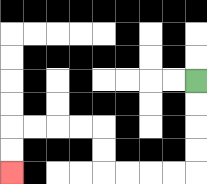{'start': '[8, 3]', 'end': '[0, 7]', 'path_directions': 'D,D,D,D,L,L,L,L,U,U,L,L,L,L,D,D', 'path_coordinates': '[[8, 3], [8, 4], [8, 5], [8, 6], [8, 7], [7, 7], [6, 7], [5, 7], [4, 7], [4, 6], [4, 5], [3, 5], [2, 5], [1, 5], [0, 5], [0, 6], [0, 7]]'}